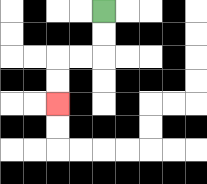{'start': '[4, 0]', 'end': '[2, 4]', 'path_directions': 'D,D,L,L,D,D', 'path_coordinates': '[[4, 0], [4, 1], [4, 2], [3, 2], [2, 2], [2, 3], [2, 4]]'}